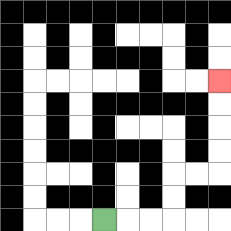{'start': '[4, 9]', 'end': '[9, 3]', 'path_directions': 'R,R,R,U,U,R,R,U,U,U,U', 'path_coordinates': '[[4, 9], [5, 9], [6, 9], [7, 9], [7, 8], [7, 7], [8, 7], [9, 7], [9, 6], [9, 5], [9, 4], [9, 3]]'}